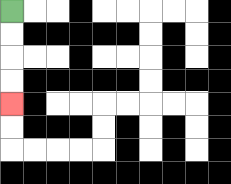{'start': '[0, 0]', 'end': '[0, 4]', 'path_directions': 'D,D,D,D', 'path_coordinates': '[[0, 0], [0, 1], [0, 2], [0, 3], [0, 4]]'}